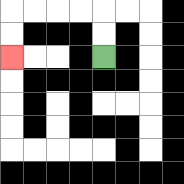{'start': '[4, 2]', 'end': '[0, 2]', 'path_directions': 'U,U,L,L,L,L,D,D', 'path_coordinates': '[[4, 2], [4, 1], [4, 0], [3, 0], [2, 0], [1, 0], [0, 0], [0, 1], [0, 2]]'}